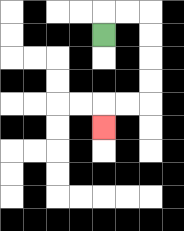{'start': '[4, 1]', 'end': '[4, 5]', 'path_directions': 'U,R,R,D,D,D,D,L,L,D', 'path_coordinates': '[[4, 1], [4, 0], [5, 0], [6, 0], [6, 1], [6, 2], [6, 3], [6, 4], [5, 4], [4, 4], [4, 5]]'}